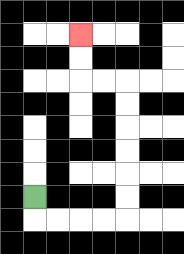{'start': '[1, 8]', 'end': '[3, 1]', 'path_directions': 'D,R,R,R,R,U,U,U,U,U,U,L,L,U,U', 'path_coordinates': '[[1, 8], [1, 9], [2, 9], [3, 9], [4, 9], [5, 9], [5, 8], [5, 7], [5, 6], [5, 5], [5, 4], [5, 3], [4, 3], [3, 3], [3, 2], [3, 1]]'}